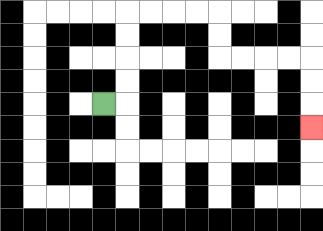{'start': '[4, 4]', 'end': '[13, 5]', 'path_directions': 'R,U,U,U,U,R,R,R,R,D,D,R,R,R,R,D,D,D', 'path_coordinates': '[[4, 4], [5, 4], [5, 3], [5, 2], [5, 1], [5, 0], [6, 0], [7, 0], [8, 0], [9, 0], [9, 1], [9, 2], [10, 2], [11, 2], [12, 2], [13, 2], [13, 3], [13, 4], [13, 5]]'}